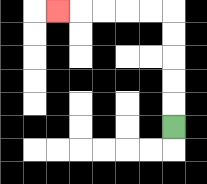{'start': '[7, 5]', 'end': '[2, 0]', 'path_directions': 'U,U,U,U,U,L,L,L,L,L', 'path_coordinates': '[[7, 5], [7, 4], [7, 3], [7, 2], [7, 1], [7, 0], [6, 0], [5, 0], [4, 0], [3, 0], [2, 0]]'}